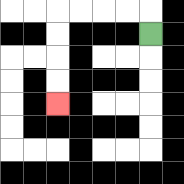{'start': '[6, 1]', 'end': '[2, 4]', 'path_directions': 'U,L,L,L,L,D,D,D,D', 'path_coordinates': '[[6, 1], [6, 0], [5, 0], [4, 0], [3, 0], [2, 0], [2, 1], [2, 2], [2, 3], [2, 4]]'}